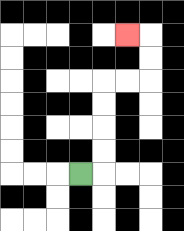{'start': '[3, 7]', 'end': '[5, 1]', 'path_directions': 'R,U,U,U,U,R,R,U,U,L', 'path_coordinates': '[[3, 7], [4, 7], [4, 6], [4, 5], [4, 4], [4, 3], [5, 3], [6, 3], [6, 2], [6, 1], [5, 1]]'}